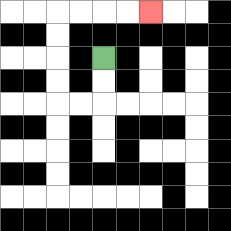{'start': '[4, 2]', 'end': '[6, 0]', 'path_directions': 'D,D,L,L,U,U,U,U,R,R,R,R', 'path_coordinates': '[[4, 2], [4, 3], [4, 4], [3, 4], [2, 4], [2, 3], [2, 2], [2, 1], [2, 0], [3, 0], [4, 0], [5, 0], [6, 0]]'}